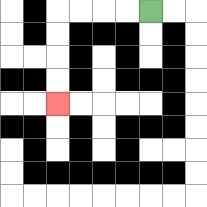{'start': '[6, 0]', 'end': '[2, 4]', 'path_directions': 'L,L,L,L,D,D,D,D', 'path_coordinates': '[[6, 0], [5, 0], [4, 0], [3, 0], [2, 0], [2, 1], [2, 2], [2, 3], [2, 4]]'}